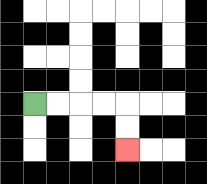{'start': '[1, 4]', 'end': '[5, 6]', 'path_directions': 'R,R,R,R,D,D', 'path_coordinates': '[[1, 4], [2, 4], [3, 4], [4, 4], [5, 4], [5, 5], [5, 6]]'}